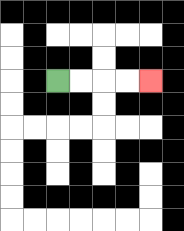{'start': '[2, 3]', 'end': '[6, 3]', 'path_directions': 'R,R,R,R', 'path_coordinates': '[[2, 3], [3, 3], [4, 3], [5, 3], [6, 3]]'}